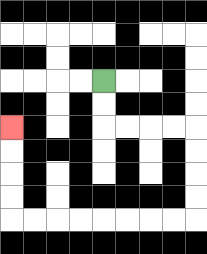{'start': '[4, 3]', 'end': '[0, 5]', 'path_directions': 'D,D,R,R,R,R,D,D,D,D,L,L,L,L,L,L,L,L,U,U,U,U', 'path_coordinates': '[[4, 3], [4, 4], [4, 5], [5, 5], [6, 5], [7, 5], [8, 5], [8, 6], [8, 7], [8, 8], [8, 9], [7, 9], [6, 9], [5, 9], [4, 9], [3, 9], [2, 9], [1, 9], [0, 9], [0, 8], [0, 7], [0, 6], [0, 5]]'}